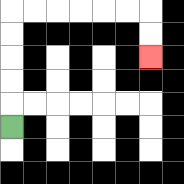{'start': '[0, 5]', 'end': '[6, 2]', 'path_directions': 'U,U,U,U,U,R,R,R,R,R,R,D,D', 'path_coordinates': '[[0, 5], [0, 4], [0, 3], [0, 2], [0, 1], [0, 0], [1, 0], [2, 0], [3, 0], [4, 0], [5, 0], [6, 0], [6, 1], [6, 2]]'}